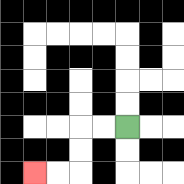{'start': '[5, 5]', 'end': '[1, 7]', 'path_directions': 'L,L,D,D,L,L', 'path_coordinates': '[[5, 5], [4, 5], [3, 5], [3, 6], [3, 7], [2, 7], [1, 7]]'}